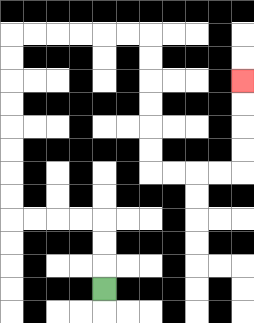{'start': '[4, 12]', 'end': '[10, 3]', 'path_directions': 'U,U,U,L,L,L,L,U,U,U,U,U,U,U,U,R,R,R,R,R,R,D,D,D,D,D,D,R,R,R,R,U,U,U,U', 'path_coordinates': '[[4, 12], [4, 11], [4, 10], [4, 9], [3, 9], [2, 9], [1, 9], [0, 9], [0, 8], [0, 7], [0, 6], [0, 5], [0, 4], [0, 3], [0, 2], [0, 1], [1, 1], [2, 1], [3, 1], [4, 1], [5, 1], [6, 1], [6, 2], [6, 3], [6, 4], [6, 5], [6, 6], [6, 7], [7, 7], [8, 7], [9, 7], [10, 7], [10, 6], [10, 5], [10, 4], [10, 3]]'}